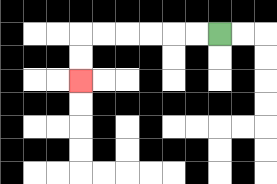{'start': '[9, 1]', 'end': '[3, 3]', 'path_directions': 'L,L,L,L,L,L,D,D', 'path_coordinates': '[[9, 1], [8, 1], [7, 1], [6, 1], [5, 1], [4, 1], [3, 1], [3, 2], [3, 3]]'}